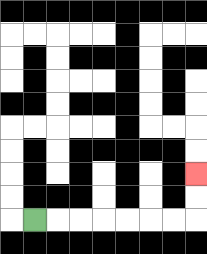{'start': '[1, 9]', 'end': '[8, 7]', 'path_directions': 'R,R,R,R,R,R,R,U,U', 'path_coordinates': '[[1, 9], [2, 9], [3, 9], [4, 9], [5, 9], [6, 9], [7, 9], [8, 9], [8, 8], [8, 7]]'}